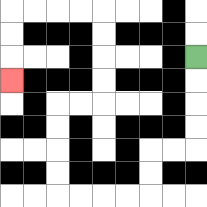{'start': '[8, 2]', 'end': '[0, 3]', 'path_directions': 'D,D,D,D,L,L,D,D,L,L,L,L,U,U,U,U,R,R,U,U,U,U,L,L,L,L,D,D,D', 'path_coordinates': '[[8, 2], [8, 3], [8, 4], [8, 5], [8, 6], [7, 6], [6, 6], [6, 7], [6, 8], [5, 8], [4, 8], [3, 8], [2, 8], [2, 7], [2, 6], [2, 5], [2, 4], [3, 4], [4, 4], [4, 3], [4, 2], [4, 1], [4, 0], [3, 0], [2, 0], [1, 0], [0, 0], [0, 1], [0, 2], [0, 3]]'}